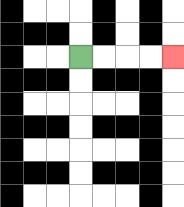{'start': '[3, 2]', 'end': '[7, 2]', 'path_directions': 'R,R,R,R', 'path_coordinates': '[[3, 2], [4, 2], [5, 2], [6, 2], [7, 2]]'}